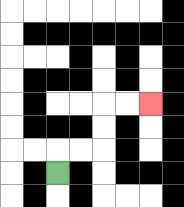{'start': '[2, 7]', 'end': '[6, 4]', 'path_directions': 'U,R,R,U,U,R,R', 'path_coordinates': '[[2, 7], [2, 6], [3, 6], [4, 6], [4, 5], [4, 4], [5, 4], [6, 4]]'}